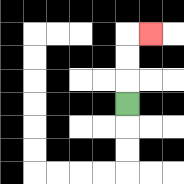{'start': '[5, 4]', 'end': '[6, 1]', 'path_directions': 'U,U,U,R', 'path_coordinates': '[[5, 4], [5, 3], [5, 2], [5, 1], [6, 1]]'}